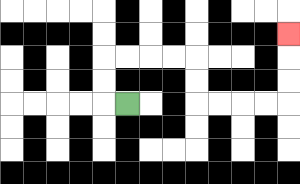{'start': '[5, 4]', 'end': '[12, 1]', 'path_directions': 'L,U,U,R,R,R,R,D,D,R,R,R,R,U,U,U', 'path_coordinates': '[[5, 4], [4, 4], [4, 3], [4, 2], [5, 2], [6, 2], [7, 2], [8, 2], [8, 3], [8, 4], [9, 4], [10, 4], [11, 4], [12, 4], [12, 3], [12, 2], [12, 1]]'}